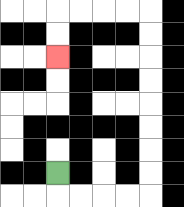{'start': '[2, 7]', 'end': '[2, 2]', 'path_directions': 'D,R,R,R,R,U,U,U,U,U,U,U,U,L,L,L,L,D,D', 'path_coordinates': '[[2, 7], [2, 8], [3, 8], [4, 8], [5, 8], [6, 8], [6, 7], [6, 6], [6, 5], [6, 4], [6, 3], [6, 2], [6, 1], [6, 0], [5, 0], [4, 0], [3, 0], [2, 0], [2, 1], [2, 2]]'}